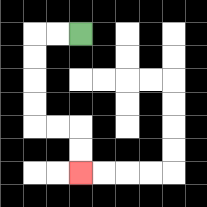{'start': '[3, 1]', 'end': '[3, 7]', 'path_directions': 'L,L,D,D,D,D,R,R,D,D', 'path_coordinates': '[[3, 1], [2, 1], [1, 1], [1, 2], [1, 3], [1, 4], [1, 5], [2, 5], [3, 5], [3, 6], [3, 7]]'}